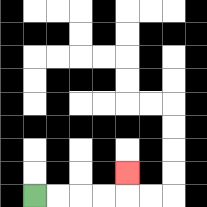{'start': '[1, 8]', 'end': '[5, 7]', 'path_directions': 'R,R,R,R,U', 'path_coordinates': '[[1, 8], [2, 8], [3, 8], [4, 8], [5, 8], [5, 7]]'}